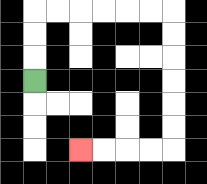{'start': '[1, 3]', 'end': '[3, 6]', 'path_directions': 'U,U,U,R,R,R,R,R,R,D,D,D,D,D,D,L,L,L,L', 'path_coordinates': '[[1, 3], [1, 2], [1, 1], [1, 0], [2, 0], [3, 0], [4, 0], [5, 0], [6, 0], [7, 0], [7, 1], [7, 2], [7, 3], [7, 4], [7, 5], [7, 6], [6, 6], [5, 6], [4, 6], [3, 6]]'}